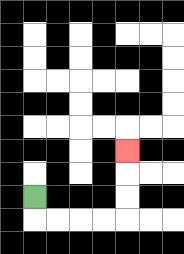{'start': '[1, 8]', 'end': '[5, 6]', 'path_directions': 'D,R,R,R,R,U,U,U', 'path_coordinates': '[[1, 8], [1, 9], [2, 9], [3, 9], [4, 9], [5, 9], [5, 8], [5, 7], [5, 6]]'}